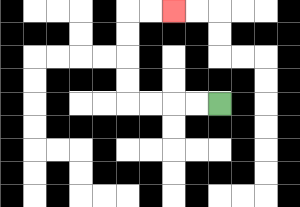{'start': '[9, 4]', 'end': '[7, 0]', 'path_directions': 'L,L,L,L,U,U,U,U,R,R', 'path_coordinates': '[[9, 4], [8, 4], [7, 4], [6, 4], [5, 4], [5, 3], [5, 2], [5, 1], [5, 0], [6, 0], [7, 0]]'}